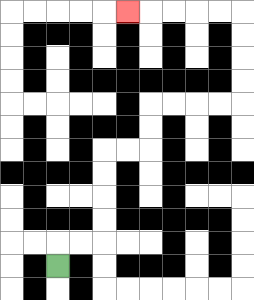{'start': '[2, 11]', 'end': '[5, 0]', 'path_directions': 'U,R,R,U,U,U,U,R,R,U,U,R,R,R,R,U,U,U,U,L,L,L,L,L', 'path_coordinates': '[[2, 11], [2, 10], [3, 10], [4, 10], [4, 9], [4, 8], [4, 7], [4, 6], [5, 6], [6, 6], [6, 5], [6, 4], [7, 4], [8, 4], [9, 4], [10, 4], [10, 3], [10, 2], [10, 1], [10, 0], [9, 0], [8, 0], [7, 0], [6, 0], [5, 0]]'}